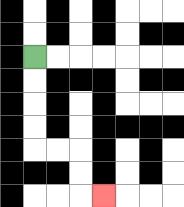{'start': '[1, 2]', 'end': '[4, 8]', 'path_directions': 'D,D,D,D,R,R,D,D,R', 'path_coordinates': '[[1, 2], [1, 3], [1, 4], [1, 5], [1, 6], [2, 6], [3, 6], [3, 7], [3, 8], [4, 8]]'}